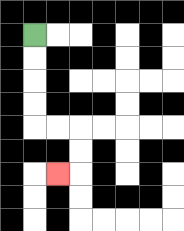{'start': '[1, 1]', 'end': '[2, 7]', 'path_directions': 'D,D,D,D,R,R,D,D,L', 'path_coordinates': '[[1, 1], [1, 2], [1, 3], [1, 4], [1, 5], [2, 5], [3, 5], [3, 6], [3, 7], [2, 7]]'}